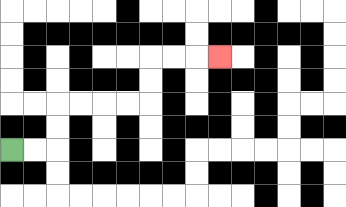{'start': '[0, 6]', 'end': '[9, 2]', 'path_directions': 'R,R,U,U,R,R,R,R,U,U,R,R,R', 'path_coordinates': '[[0, 6], [1, 6], [2, 6], [2, 5], [2, 4], [3, 4], [4, 4], [5, 4], [6, 4], [6, 3], [6, 2], [7, 2], [8, 2], [9, 2]]'}